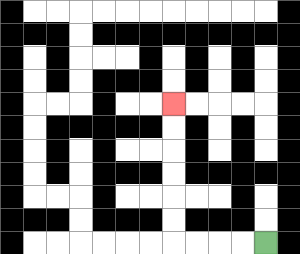{'start': '[11, 10]', 'end': '[7, 4]', 'path_directions': 'L,L,L,L,U,U,U,U,U,U', 'path_coordinates': '[[11, 10], [10, 10], [9, 10], [8, 10], [7, 10], [7, 9], [7, 8], [7, 7], [7, 6], [7, 5], [7, 4]]'}